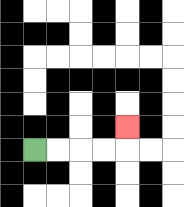{'start': '[1, 6]', 'end': '[5, 5]', 'path_directions': 'R,R,R,R,U', 'path_coordinates': '[[1, 6], [2, 6], [3, 6], [4, 6], [5, 6], [5, 5]]'}